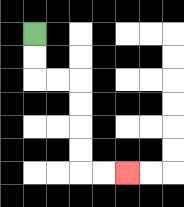{'start': '[1, 1]', 'end': '[5, 7]', 'path_directions': 'D,D,R,R,D,D,D,D,R,R', 'path_coordinates': '[[1, 1], [1, 2], [1, 3], [2, 3], [3, 3], [3, 4], [3, 5], [3, 6], [3, 7], [4, 7], [5, 7]]'}